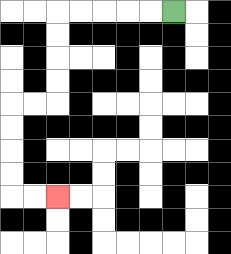{'start': '[7, 0]', 'end': '[2, 8]', 'path_directions': 'L,L,L,L,L,D,D,D,D,L,L,D,D,D,D,R,R', 'path_coordinates': '[[7, 0], [6, 0], [5, 0], [4, 0], [3, 0], [2, 0], [2, 1], [2, 2], [2, 3], [2, 4], [1, 4], [0, 4], [0, 5], [0, 6], [0, 7], [0, 8], [1, 8], [2, 8]]'}